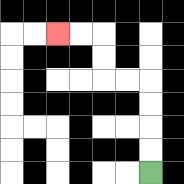{'start': '[6, 7]', 'end': '[2, 1]', 'path_directions': 'U,U,U,U,L,L,U,U,L,L', 'path_coordinates': '[[6, 7], [6, 6], [6, 5], [6, 4], [6, 3], [5, 3], [4, 3], [4, 2], [4, 1], [3, 1], [2, 1]]'}